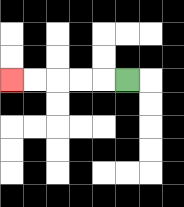{'start': '[5, 3]', 'end': '[0, 3]', 'path_directions': 'L,L,L,L,L', 'path_coordinates': '[[5, 3], [4, 3], [3, 3], [2, 3], [1, 3], [0, 3]]'}